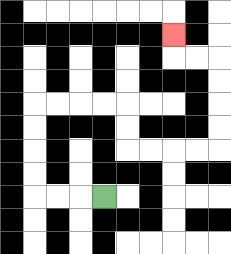{'start': '[4, 8]', 'end': '[7, 1]', 'path_directions': 'L,L,L,U,U,U,U,R,R,R,R,D,D,R,R,R,R,U,U,U,U,L,L,U', 'path_coordinates': '[[4, 8], [3, 8], [2, 8], [1, 8], [1, 7], [1, 6], [1, 5], [1, 4], [2, 4], [3, 4], [4, 4], [5, 4], [5, 5], [5, 6], [6, 6], [7, 6], [8, 6], [9, 6], [9, 5], [9, 4], [9, 3], [9, 2], [8, 2], [7, 2], [7, 1]]'}